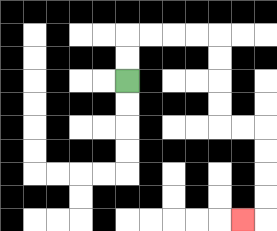{'start': '[5, 3]', 'end': '[10, 9]', 'path_directions': 'U,U,R,R,R,R,D,D,D,D,R,R,D,D,D,D,L', 'path_coordinates': '[[5, 3], [5, 2], [5, 1], [6, 1], [7, 1], [8, 1], [9, 1], [9, 2], [9, 3], [9, 4], [9, 5], [10, 5], [11, 5], [11, 6], [11, 7], [11, 8], [11, 9], [10, 9]]'}